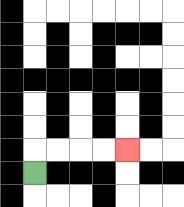{'start': '[1, 7]', 'end': '[5, 6]', 'path_directions': 'U,R,R,R,R', 'path_coordinates': '[[1, 7], [1, 6], [2, 6], [3, 6], [4, 6], [5, 6]]'}